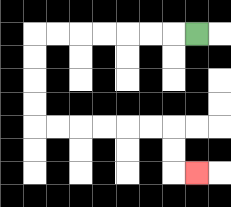{'start': '[8, 1]', 'end': '[8, 7]', 'path_directions': 'L,L,L,L,L,L,L,D,D,D,D,R,R,R,R,R,R,D,D,R', 'path_coordinates': '[[8, 1], [7, 1], [6, 1], [5, 1], [4, 1], [3, 1], [2, 1], [1, 1], [1, 2], [1, 3], [1, 4], [1, 5], [2, 5], [3, 5], [4, 5], [5, 5], [6, 5], [7, 5], [7, 6], [7, 7], [8, 7]]'}